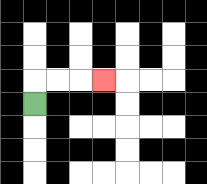{'start': '[1, 4]', 'end': '[4, 3]', 'path_directions': 'U,R,R,R', 'path_coordinates': '[[1, 4], [1, 3], [2, 3], [3, 3], [4, 3]]'}